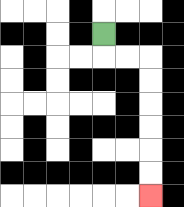{'start': '[4, 1]', 'end': '[6, 8]', 'path_directions': 'D,R,R,D,D,D,D,D,D', 'path_coordinates': '[[4, 1], [4, 2], [5, 2], [6, 2], [6, 3], [6, 4], [6, 5], [6, 6], [6, 7], [6, 8]]'}